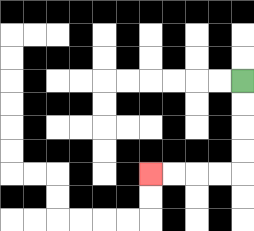{'start': '[10, 3]', 'end': '[6, 7]', 'path_directions': 'D,D,D,D,L,L,L,L', 'path_coordinates': '[[10, 3], [10, 4], [10, 5], [10, 6], [10, 7], [9, 7], [8, 7], [7, 7], [6, 7]]'}